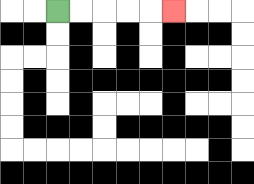{'start': '[2, 0]', 'end': '[7, 0]', 'path_directions': 'R,R,R,R,R', 'path_coordinates': '[[2, 0], [3, 0], [4, 0], [5, 0], [6, 0], [7, 0]]'}